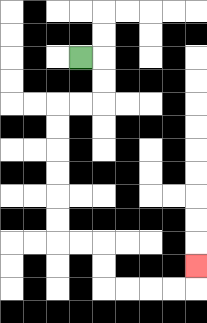{'start': '[3, 2]', 'end': '[8, 11]', 'path_directions': 'R,D,D,L,L,D,D,D,D,D,D,R,R,D,D,R,R,R,R,U', 'path_coordinates': '[[3, 2], [4, 2], [4, 3], [4, 4], [3, 4], [2, 4], [2, 5], [2, 6], [2, 7], [2, 8], [2, 9], [2, 10], [3, 10], [4, 10], [4, 11], [4, 12], [5, 12], [6, 12], [7, 12], [8, 12], [8, 11]]'}